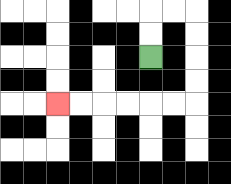{'start': '[6, 2]', 'end': '[2, 4]', 'path_directions': 'U,U,R,R,D,D,D,D,L,L,L,L,L,L', 'path_coordinates': '[[6, 2], [6, 1], [6, 0], [7, 0], [8, 0], [8, 1], [8, 2], [8, 3], [8, 4], [7, 4], [6, 4], [5, 4], [4, 4], [3, 4], [2, 4]]'}